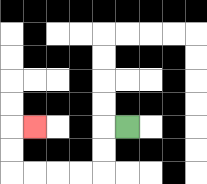{'start': '[5, 5]', 'end': '[1, 5]', 'path_directions': 'L,D,D,L,L,L,L,U,U,R', 'path_coordinates': '[[5, 5], [4, 5], [4, 6], [4, 7], [3, 7], [2, 7], [1, 7], [0, 7], [0, 6], [0, 5], [1, 5]]'}